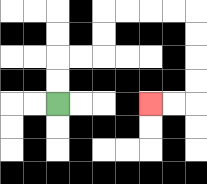{'start': '[2, 4]', 'end': '[6, 4]', 'path_directions': 'U,U,R,R,U,U,R,R,R,R,D,D,D,D,L,L', 'path_coordinates': '[[2, 4], [2, 3], [2, 2], [3, 2], [4, 2], [4, 1], [4, 0], [5, 0], [6, 0], [7, 0], [8, 0], [8, 1], [8, 2], [8, 3], [8, 4], [7, 4], [6, 4]]'}